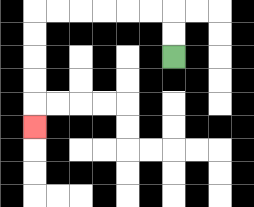{'start': '[7, 2]', 'end': '[1, 5]', 'path_directions': 'U,U,L,L,L,L,L,L,D,D,D,D,D', 'path_coordinates': '[[7, 2], [7, 1], [7, 0], [6, 0], [5, 0], [4, 0], [3, 0], [2, 0], [1, 0], [1, 1], [1, 2], [1, 3], [1, 4], [1, 5]]'}